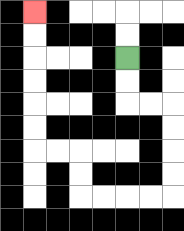{'start': '[5, 2]', 'end': '[1, 0]', 'path_directions': 'D,D,R,R,D,D,D,D,L,L,L,L,U,U,L,L,U,U,U,U,U,U', 'path_coordinates': '[[5, 2], [5, 3], [5, 4], [6, 4], [7, 4], [7, 5], [7, 6], [7, 7], [7, 8], [6, 8], [5, 8], [4, 8], [3, 8], [3, 7], [3, 6], [2, 6], [1, 6], [1, 5], [1, 4], [1, 3], [1, 2], [1, 1], [1, 0]]'}